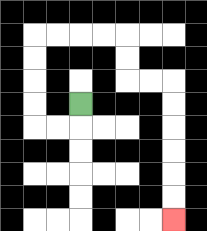{'start': '[3, 4]', 'end': '[7, 9]', 'path_directions': 'D,L,L,U,U,U,U,R,R,R,R,D,D,R,R,D,D,D,D,D,D', 'path_coordinates': '[[3, 4], [3, 5], [2, 5], [1, 5], [1, 4], [1, 3], [1, 2], [1, 1], [2, 1], [3, 1], [4, 1], [5, 1], [5, 2], [5, 3], [6, 3], [7, 3], [7, 4], [7, 5], [7, 6], [7, 7], [7, 8], [7, 9]]'}